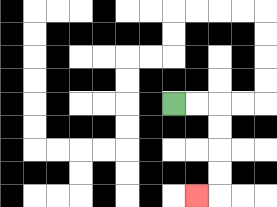{'start': '[7, 4]', 'end': '[8, 8]', 'path_directions': 'R,R,D,D,D,D,L', 'path_coordinates': '[[7, 4], [8, 4], [9, 4], [9, 5], [9, 6], [9, 7], [9, 8], [8, 8]]'}